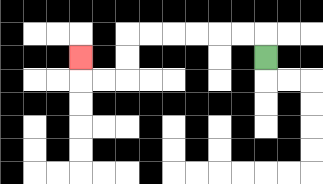{'start': '[11, 2]', 'end': '[3, 2]', 'path_directions': 'U,L,L,L,L,L,L,D,D,L,L,U', 'path_coordinates': '[[11, 2], [11, 1], [10, 1], [9, 1], [8, 1], [7, 1], [6, 1], [5, 1], [5, 2], [5, 3], [4, 3], [3, 3], [3, 2]]'}